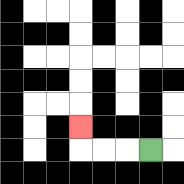{'start': '[6, 6]', 'end': '[3, 5]', 'path_directions': 'L,L,L,U', 'path_coordinates': '[[6, 6], [5, 6], [4, 6], [3, 6], [3, 5]]'}